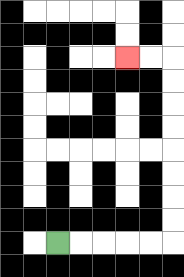{'start': '[2, 10]', 'end': '[5, 2]', 'path_directions': 'R,R,R,R,R,U,U,U,U,U,U,U,U,L,L', 'path_coordinates': '[[2, 10], [3, 10], [4, 10], [5, 10], [6, 10], [7, 10], [7, 9], [7, 8], [7, 7], [7, 6], [7, 5], [7, 4], [7, 3], [7, 2], [6, 2], [5, 2]]'}